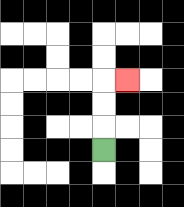{'start': '[4, 6]', 'end': '[5, 3]', 'path_directions': 'U,U,U,R', 'path_coordinates': '[[4, 6], [4, 5], [4, 4], [4, 3], [5, 3]]'}